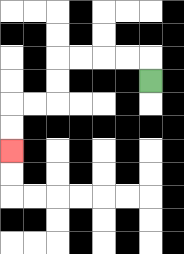{'start': '[6, 3]', 'end': '[0, 6]', 'path_directions': 'U,L,L,L,L,D,D,L,L,D,D', 'path_coordinates': '[[6, 3], [6, 2], [5, 2], [4, 2], [3, 2], [2, 2], [2, 3], [2, 4], [1, 4], [0, 4], [0, 5], [0, 6]]'}